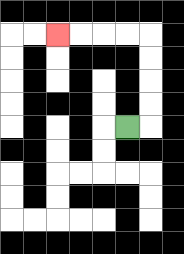{'start': '[5, 5]', 'end': '[2, 1]', 'path_directions': 'R,U,U,U,U,L,L,L,L', 'path_coordinates': '[[5, 5], [6, 5], [6, 4], [6, 3], [6, 2], [6, 1], [5, 1], [4, 1], [3, 1], [2, 1]]'}